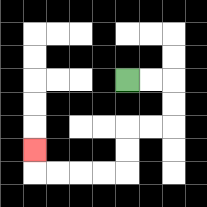{'start': '[5, 3]', 'end': '[1, 6]', 'path_directions': 'R,R,D,D,L,L,D,D,L,L,L,L,U', 'path_coordinates': '[[5, 3], [6, 3], [7, 3], [7, 4], [7, 5], [6, 5], [5, 5], [5, 6], [5, 7], [4, 7], [3, 7], [2, 7], [1, 7], [1, 6]]'}